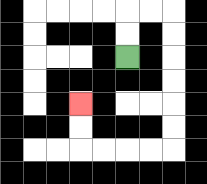{'start': '[5, 2]', 'end': '[3, 4]', 'path_directions': 'U,U,R,R,D,D,D,D,D,D,L,L,L,L,U,U', 'path_coordinates': '[[5, 2], [5, 1], [5, 0], [6, 0], [7, 0], [7, 1], [7, 2], [7, 3], [7, 4], [7, 5], [7, 6], [6, 6], [5, 6], [4, 6], [3, 6], [3, 5], [3, 4]]'}